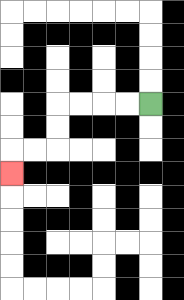{'start': '[6, 4]', 'end': '[0, 7]', 'path_directions': 'L,L,L,L,D,D,L,L,D', 'path_coordinates': '[[6, 4], [5, 4], [4, 4], [3, 4], [2, 4], [2, 5], [2, 6], [1, 6], [0, 6], [0, 7]]'}